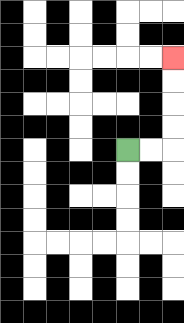{'start': '[5, 6]', 'end': '[7, 2]', 'path_directions': 'R,R,U,U,U,U', 'path_coordinates': '[[5, 6], [6, 6], [7, 6], [7, 5], [7, 4], [7, 3], [7, 2]]'}